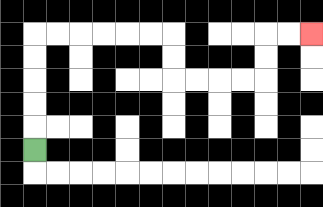{'start': '[1, 6]', 'end': '[13, 1]', 'path_directions': 'U,U,U,U,U,R,R,R,R,R,R,D,D,R,R,R,R,U,U,R,R', 'path_coordinates': '[[1, 6], [1, 5], [1, 4], [1, 3], [1, 2], [1, 1], [2, 1], [3, 1], [4, 1], [5, 1], [6, 1], [7, 1], [7, 2], [7, 3], [8, 3], [9, 3], [10, 3], [11, 3], [11, 2], [11, 1], [12, 1], [13, 1]]'}